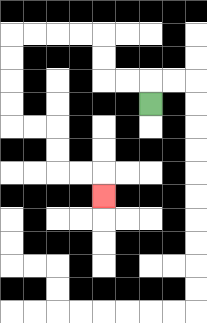{'start': '[6, 4]', 'end': '[4, 8]', 'path_directions': 'U,L,L,U,U,L,L,L,L,D,D,D,D,R,R,D,D,R,R,D', 'path_coordinates': '[[6, 4], [6, 3], [5, 3], [4, 3], [4, 2], [4, 1], [3, 1], [2, 1], [1, 1], [0, 1], [0, 2], [0, 3], [0, 4], [0, 5], [1, 5], [2, 5], [2, 6], [2, 7], [3, 7], [4, 7], [4, 8]]'}